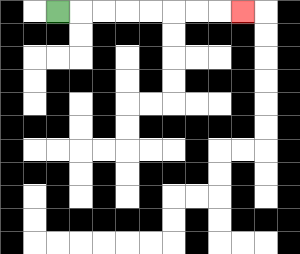{'start': '[2, 0]', 'end': '[10, 0]', 'path_directions': 'R,R,R,R,R,R,R,R', 'path_coordinates': '[[2, 0], [3, 0], [4, 0], [5, 0], [6, 0], [7, 0], [8, 0], [9, 0], [10, 0]]'}